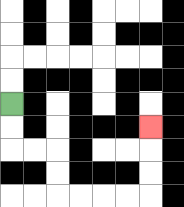{'start': '[0, 4]', 'end': '[6, 5]', 'path_directions': 'D,D,R,R,D,D,R,R,R,R,U,U,U', 'path_coordinates': '[[0, 4], [0, 5], [0, 6], [1, 6], [2, 6], [2, 7], [2, 8], [3, 8], [4, 8], [5, 8], [6, 8], [6, 7], [6, 6], [6, 5]]'}